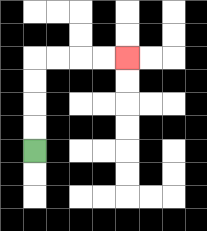{'start': '[1, 6]', 'end': '[5, 2]', 'path_directions': 'U,U,U,U,R,R,R,R', 'path_coordinates': '[[1, 6], [1, 5], [1, 4], [1, 3], [1, 2], [2, 2], [3, 2], [4, 2], [5, 2]]'}